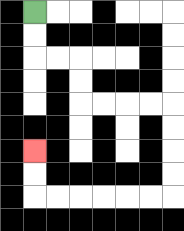{'start': '[1, 0]', 'end': '[1, 6]', 'path_directions': 'D,D,R,R,D,D,R,R,R,R,D,D,D,D,L,L,L,L,L,L,U,U', 'path_coordinates': '[[1, 0], [1, 1], [1, 2], [2, 2], [3, 2], [3, 3], [3, 4], [4, 4], [5, 4], [6, 4], [7, 4], [7, 5], [7, 6], [7, 7], [7, 8], [6, 8], [5, 8], [4, 8], [3, 8], [2, 8], [1, 8], [1, 7], [1, 6]]'}